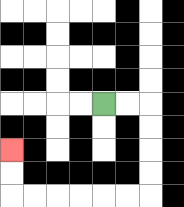{'start': '[4, 4]', 'end': '[0, 6]', 'path_directions': 'R,R,D,D,D,D,L,L,L,L,L,L,U,U', 'path_coordinates': '[[4, 4], [5, 4], [6, 4], [6, 5], [6, 6], [6, 7], [6, 8], [5, 8], [4, 8], [3, 8], [2, 8], [1, 8], [0, 8], [0, 7], [0, 6]]'}